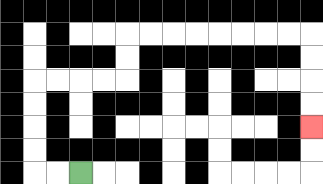{'start': '[3, 7]', 'end': '[13, 5]', 'path_directions': 'L,L,U,U,U,U,R,R,R,R,U,U,R,R,R,R,R,R,R,R,D,D,D,D', 'path_coordinates': '[[3, 7], [2, 7], [1, 7], [1, 6], [1, 5], [1, 4], [1, 3], [2, 3], [3, 3], [4, 3], [5, 3], [5, 2], [5, 1], [6, 1], [7, 1], [8, 1], [9, 1], [10, 1], [11, 1], [12, 1], [13, 1], [13, 2], [13, 3], [13, 4], [13, 5]]'}